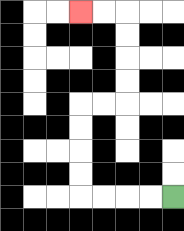{'start': '[7, 8]', 'end': '[3, 0]', 'path_directions': 'L,L,L,L,U,U,U,U,R,R,U,U,U,U,L,L', 'path_coordinates': '[[7, 8], [6, 8], [5, 8], [4, 8], [3, 8], [3, 7], [3, 6], [3, 5], [3, 4], [4, 4], [5, 4], [5, 3], [5, 2], [5, 1], [5, 0], [4, 0], [3, 0]]'}